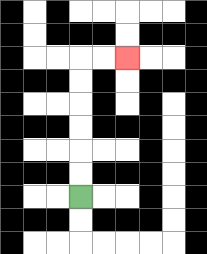{'start': '[3, 8]', 'end': '[5, 2]', 'path_directions': 'U,U,U,U,U,U,R,R', 'path_coordinates': '[[3, 8], [3, 7], [3, 6], [3, 5], [3, 4], [3, 3], [3, 2], [4, 2], [5, 2]]'}